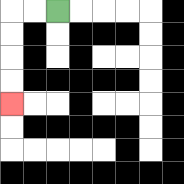{'start': '[2, 0]', 'end': '[0, 4]', 'path_directions': 'L,L,D,D,D,D', 'path_coordinates': '[[2, 0], [1, 0], [0, 0], [0, 1], [0, 2], [0, 3], [0, 4]]'}